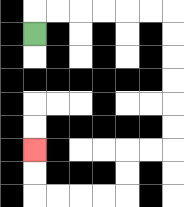{'start': '[1, 1]', 'end': '[1, 6]', 'path_directions': 'U,R,R,R,R,R,R,D,D,D,D,D,D,L,L,D,D,L,L,L,L,U,U', 'path_coordinates': '[[1, 1], [1, 0], [2, 0], [3, 0], [4, 0], [5, 0], [6, 0], [7, 0], [7, 1], [7, 2], [7, 3], [7, 4], [7, 5], [7, 6], [6, 6], [5, 6], [5, 7], [5, 8], [4, 8], [3, 8], [2, 8], [1, 8], [1, 7], [1, 6]]'}